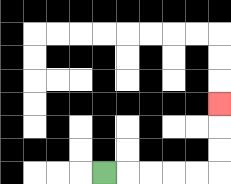{'start': '[4, 7]', 'end': '[9, 4]', 'path_directions': 'R,R,R,R,R,U,U,U', 'path_coordinates': '[[4, 7], [5, 7], [6, 7], [7, 7], [8, 7], [9, 7], [9, 6], [9, 5], [9, 4]]'}